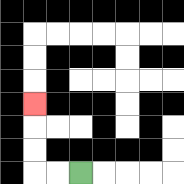{'start': '[3, 7]', 'end': '[1, 4]', 'path_directions': 'L,L,U,U,U', 'path_coordinates': '[[3, 7], [2, 7], [1, 7], [1, 6], [1, 5], [1, 4]]'}